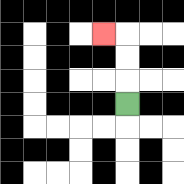{'start': '[5, 4]', 'end': '[4, 1]', 'path_directions': 'U,U,U,L', 'path_coordinates': '[[5, 4], [5, 3], [5, 2], [5, 1], [4, 1]]'}